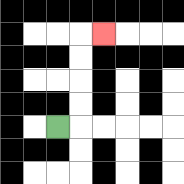{'start': '[2, 5]', 'end': '[4, 1]', 'path_directions': 'R,U,U,U,U,R', 'path_coordinates': '[[2, 5], [3, 5], [3, 4], [3, 3], [3, 2], [3, 1], [4, 1]]'}